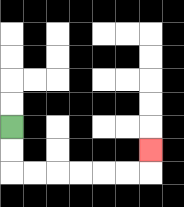{'start': '[0, 5]', 'end': '[6, 6]', 'path_directions': 'D,D,R,R,R,R,R,R,U', 'path_coordinates': '[[0, 5], [0, 6], [0, 7], [1, 7], [2, 7], [3, 7], [4, 7], [5, 7], [6, 7], [6, 6]]'}